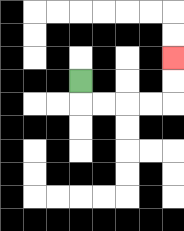{'start': '[3, 3]', 'end': '[7, 2]', 'path_directions': 'D,R,R,R,R,U,U', 'path_coordinates': '[[3, 3], [3, 4], [4, 4], [5, 4], [6, 4], [7, 4], [7, 3], [7, 2]]'}